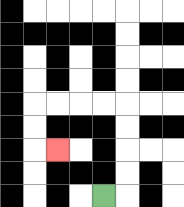{'start': '[4, 8]', 'end': '[2, 6]', 'path_directions': 'R,U,U,U,U,L,L,L,L,D,D,R', 'path_coordinates': '[[4, 8], [5, 8], [5, 7], [5, 6], [5, 5], [5, 4], [4, 4], [3, 4], [2, 4], [1, 4], [1, 5], [1, 6], [2, 6]]'}